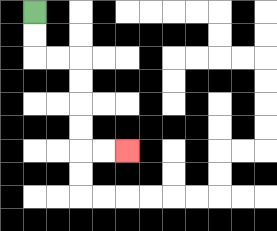{'start': '[1, 0]', 'end': '[5, 6]', 'path_directions': 'D,D,R,R,D,D,D,D,R,R', 'path_coordinates': '[[1, 0], [1, 1], [1, 2], [2, 2], [3, 2], [3, 3], [3, 4], [3, 5], [3, 6], [4, 6], [5, 6]]'}